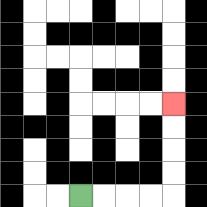{'start': '[3, 8]', 'end': '[7, 4]', 'path_directions': 'R,R,R,R,U,U,U,U', 'path_coordinates': '[[3, 8], [4, 8], [5, 8], [6, 8], [7, 8], [7, 7], [7, 6], [7, 5], [7, 4]]'}